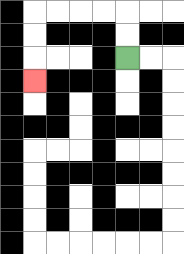{'start': '[5, 2]', 'end': '[1, 3]', 'path_directions': 'U,U,L,L,L,L,D,D,D', 'path_coordinates': '[[5, 2], [5, 1], [5, 0], [4, 0], [3, 0], [2, 0], [1, 0], [1, 1], [1, 2], [1, 3]]'}